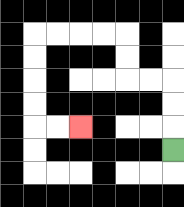{'start': '[7, 6]', 'end': '[3, 5]', 'path_directions': 'U,U,U,L,L,U,U,L,L,L,L,D,D,D,D,R,R', 'path_coordinates': '[[7, 6], [7, 5], [7, 4], [7, 3], [6, 3], [5, 3], [5, 2], [5, 1], [4, 1], [3, 1], [2, 1], [1, 1], [1, 2], [1, 3], [1, 4], [1, 5], [2, 5], [3, 5]]'}